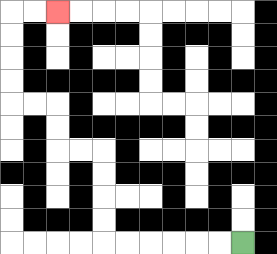{'start': '[10, 10]', 'end': '[2, 0]', 'path_directions': 'L,L,L,L,L,L,U,U,U,U,L,L,U,U,L,L,U,U,U,U,R,R', 'path_coordinates': '[[10, 10], [9, 10], [8, 10], [7, 10], [6, 10], [5, 10], [4, 10], [4, 9], [4, 8], [4, 7], [4, 6], [3, 6], [2, 6], [2, 5], [2, 4], [1, 4], [0, 4], [0, 3], [0, 2], [0, 1], [0, 0], [1, 0], [2, 0]]'}